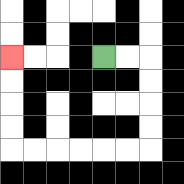{'start': '[4, 2]', 'end': '[0, 2]', 'path_directions': 'R,R,D,D,D,D,L,L,L,L,L,L,U,U,U,U', 'path_coordinates': '[[4, 2], [5, 2], [6, 2], [6, 3], [6, 4], [6, 5], [6, 6], [5, 6], [4, 6], [3, 6], [2, 6], [1, 6], [0, 6], [0, 5], [0, 4], [0, 3], [0, 2]]'}